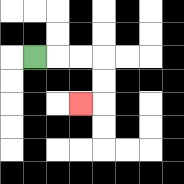{'start': '[1, 2]', 'end': '[3, 4]', 'path_directions': 'R,R,R,D,D,L', 'path_coordinates': '[[1, 2], [2, 2], [3, 2], [4, 2], [4, 3], [4, 4], [3, 4]]'}